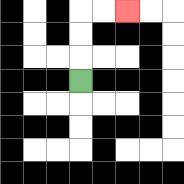{'start': '[3, 3]', 'end': '[5, 0]', 'path_directions': 'U,U,U,R,R', 'path_coordinates': '[[3, 3], [3, 2], [3, 1], [3, 0], [4, 0], [5, 0]]'}